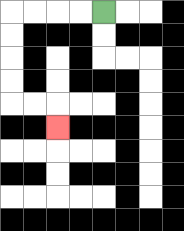{'start': '[4, 0]', 'end': '[2, 5]', 'path_directions': 'L,L,L,L,D,D,D,D,R,R,D', 'path_coordinates': '[[4, 0], [3, 0], [2, 0], [1, 0], [0, 0], [0, 1], [0, 2], [0, 3], [0, 4], [1, 4], [2, 4], [2, 5]]'}